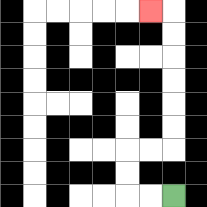{'start': '[7, 8]', 'end': '[6, 0]', 'path_directions': 'L,L,U,U,R,R,U,U,U,U,U,U,L', 'path_coordinates': '[[7, 8], [6, 8], [5, 8], [5, 7], [5, 6], [6, 6], [7, 6], [7, 5], [7, 4], [7, 3], [7, 2], [7, 1], [7, 0], [6, 0]]'}